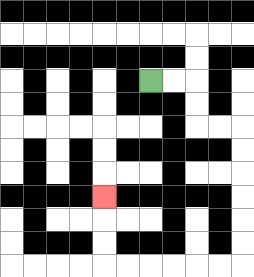{'start': '[6, 3]', 'end': '[4, 8]', 'path_directions': 'R,R,D,D,R,R,D,D,D,D,D,D,L,L,L,L,L,L,U,U,U', 'path_coordinates': '[[6, 3], [7, 3], [8, 3], [8, 4], [8, 5], [9, 5], [10, 5], [10, 6], [10, 7], [10, 8], [10, 9], [10, 10], [10, 11], [9, 11], [8, 11], [7, 11], [6, 11], [5, 11], [4, 11], [4, 10], [4, 9], [4, 8]]'}